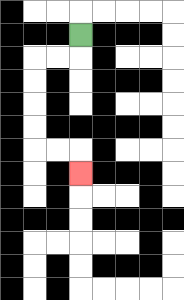{'start': '[3, 1]', 'end': '[3, 7]', 'path_directions': 'D,L,L,D,D,D,D,R,R,D', 'path_coordinates': '[[3, 1], [3, 2], [2, 2], [1, 2], [1, 3], [1, 4], [1, 5], [1, 6], [2, 6], [3, 6], [3, 7]]'}